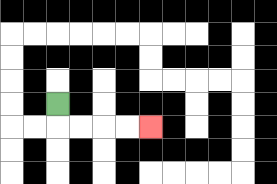{'start': '[2, 4]', 'end': '[6, 5]', 'path_directions': 'D,R,R,R,R', 'path_coordinates': '[[2, 4], [2, 5], [3, 5], [4, 5], [5, 5], [6, 5]]'}